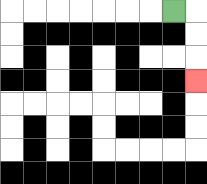{'start': '[7, 0]', 'end': '[8, 3]', 'path_directions': 'R,D,D,D', 'path_coordinates': '[[7, 0], [8, 0], [8, 1], [8, 2], [8, 3]]'}